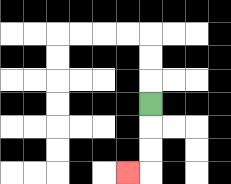{'start': '[6, 4]', 'end': '[5, 7]', 'path_directions': 'D,D,D,L', 'path_coordinates': '[[6, 4], [6, 5], [6, 6], [6, 7], [5, 7]]'}